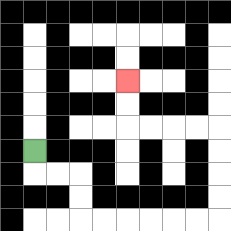{'start': '[1, 6]', 'end': '[5, 3]', 'path_directions': 'D,R,R,D,D,R,R,R,R,R,R,U,U,U,U,L,L,L,L,U,U', 'path_coordinates': '[[1, 6], [1, 7], [2, 7], [3, 7], [3, 8], [3, 9], [4, 9], [5, 9], [6, 9], [7, 9], [8, 9], [9, 9], [9, 8], [9, 7], [9, 6], [9, 5], [8, 5], [7, 5], [6, 5], [5, 5], [5, 4], [5, 3]]'}